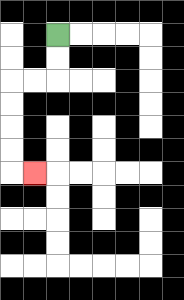{'start': '[2, 1]', 'end': '[1, 7]', 'path_directions': 'D,D,L,L,D,D,D,D,R', 'path_coordinates': '[[2, 1], [2, 2], [2, 3], [1, 3], [0, 3], [0, 4], [0, 5], [0, 6], [0, 7], [1, 7]]'}